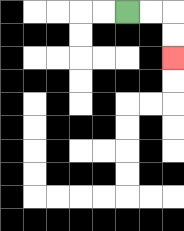{'start': '[5, 0]', 'end': '[7, 2]', 'path_directions': 'R,R,D,D', 'path_coordinates': '[[5, 0], [6, 0], [7, 0], [7, 1], [7, 2]]'}